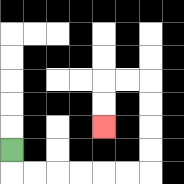{'start': '[0, 6]', 'end': '[4, 5]', 'path_directions': 'D,R,R,R,R,R,R,U,U,U,U,L,L,D,D', 'path_coordinates': '[[0, 6], [0, 7], [1, 7], [2, 7], [3, 7], [4, 7], [5, 7], [6, 7], [6, 6], [6, 5], [6, 4], [6, 3], [5, 3], [4, 3], [4, 4], [4, 5]]'}